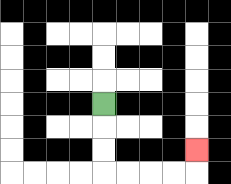{'start': '[4, 4]', 'end': '[8, 6]', 'path_directions': 'D,D,D,R,R,R,R,U', 'path_coordinates': '[[4, 4], [4, 5], [4, 6], [4, 7], [5, 7], [6, 7], [7, 7], [8, 7], [8, 6]]'}